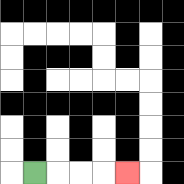{'start': '[1, 7]', 'end': '[5, 7]', 'path_directions': 'R,R,R,R', 'path_coordinates': '[[1, 7], [2, 7], [3, 7], [4, 7], [5, 7]]'}